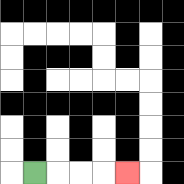{'start': '[1, 7]', 'end': '[5, 7]', 'path_directions': 'R,R,R,R', 'path_coordinates': '[[1, 7], [2, 7], [3, 7], [4, 7], [5, 7]]'}